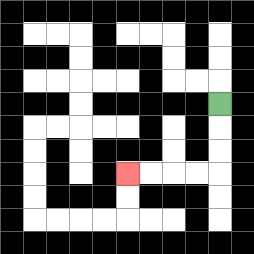{'start': '[9, 4]', 'end': '[5, 7]', 'path_directions': 'D,D,D,L,L,L,L', 'path_coordinates': '[[9, 4], [9, 5], [9, 6], [9, 7], [8, 7], [7, 7], [6, 7], [5, 7]]'}